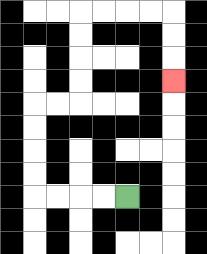{'start': '[5, 8]', 'end': '[7, 3]', 'path_directions': 'L,L,L,L,U,U,U,U,R,R,U,U,U,U,R,R,R,R,D,D,D', 'path_coordinates': '[[5, 8], [4, 8], [3, 8], [2, 8], [1, 8], [1, 7], [1, 6], [1, 5], [1, 4], [2, 4], [3, 4], [3, 3], [3, 2], [3, 1], [3, 0], [4, 0], [5, 0], [6, 0], [7, 0], [7, 1], [7, 2], [7, 3]]'}